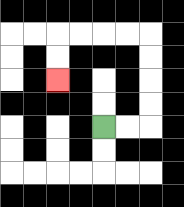{'start': '[4, 5]', 'end': '[2, 3]', 'path_directions': 'R,R,U,U,U,U,L,L,L,L,D,D', 'path_coordinates': '[[4, 5], [5, 5], [6, 5], [6, 4], [6, 3], [6, 2], [6, 1], [5, 1], [4, 1], [3, 1], [2, 1], [2, 2], [2, 3]]'}